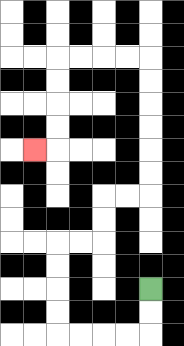{'start': '[6, 12]', 'end': '[1, 6]', 'path_directions': 'D,D,L,L,L,L,U,U,U,U,R,R,U,U,R,R,U,U,U,U,U,U,L,L,L,L,D,D,D,D,L', 'path_coordinates': '[[6, 12], [6, 13], [6, 14], [5, 14], [4, 14], [3, 14], [2, 14], [2, 13], [2, 12], [2, 11], [2, 10], [3, 10], [4, 10], [4, 9], [4, 8], [5, 8], [6, 8], [6, 7], [6, 6], [6, 5], [6, 4], [6, 3], [6, 2], [5, 2], [4, 2], [3, 2], [2, 2], [2, 3], [2, 4], [2, 5], [2, 6], [1, 6]]'}